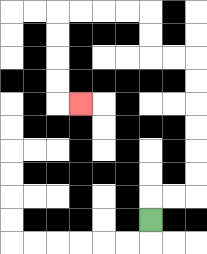{'start': '[6, 9]', 'end': '[3, 4]', 'path_directions': 'U,R,R,U,U,U,U,U,U,L,L,U,U,L,L,L,L,D,D,D,D,R', 'path_coordinates': '[[6, 9], [6, 8], [7, 8], [8, 8], [8, 7], [8, 6], [8, 5], [8, 4], [8, 3], [8, 2], [7, 2], [6, 2], [6, 1], [6, 0], [5, 0], [4, 0], [3, 0], [2, 0], [2, 1], [2, 2], [2, 3], [2, 4], [3, 4]]'}